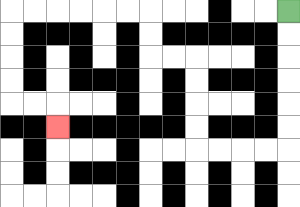{'start': '[12, 0]', 'end': '[2, 5]', 'path_directions': 'D,D,D,D,D,D,L,L,L,L,U,U,U,U,L,L,U,U,L,L,L,L,L,L,D,D,D,D,R,R,D', 'path_coordinates': '[[12, 0], [12, 1], [12, 2], [12, 3], [12, 4], [12, 5], [12, 6], [11, 6], [10, 6], [9, 6], [8, 6], [8, 5], [8, 4], [8, 3], [8, 2], [7, 2], [6, 2], [6, 1], [6, 0], [5, 0], [4, 0], [3, 0], [2, 0], [1, 0], [0, 0], [0, 1], [0, 2], [0, 3], [0, 4], [1, 4], [2, 4], [2, 5]]'}